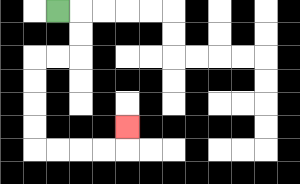{'start': '[2, 0]', 'end': '[5, 5]', 'path_directions': 'R,D,D,L,L,D,D,D,D,R,R,R,R,U', 'path_coordinates': '[[2, 0], [3, 0], [3, 1], [3, 2], [2, 2], [1, 2], [1, 3], [1, 4], [1, 5], [1, 6], [2, 6], [3, 6], [4, 6], [5, 6], [5, 5]]'}